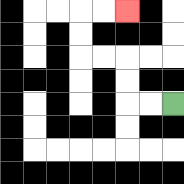{'start': '[7, 4]', 'end': '[5, 0]', 'path_directions': 'L,L,U,U,L,L,U,U,R,R', 'path_coordinates': '[[7, 4], [6, 4], [5, 4], [5, 3], [5, 2], [4, 2], [3, 2], [3, 1], [3, 0], [4, 0], [5, 0]]'}